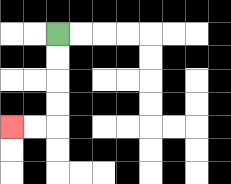{'start': '[2, 1]', 'end': '[0, 5]', 'path_directions': 'D,D,D,D,L,L', 'path_coordinates': '[[2, 1], [2, 2], [2, 3], [2, 4], [2, 5], [1, 5], [0, 5]]'}